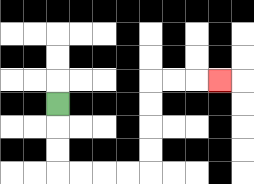{'start': '[2, 4]', 'end': '[9, 3]', 'path_directions': 'D,D,D,R,R,R,R,U,U,U,U,R,R,R', 'path_coordinates': '[[2, 4], [2, 5], [2, 6], [2, 7], [3, 7], [4, 7], [5, 7], [6, 7], [6, 6], [6, 5], [6, 4], [6, 3], [7, 3], [8, 3], [9, 3]]'}